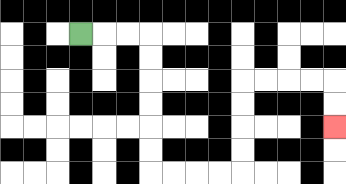{'start': '[3, 1]', 'end': '[14, 5]', 'path_directions': 'R,R,R,D,D,D,D,D,D,R,R,R,R,U,U,U,U,R,R,R,R,D,D', 'path_coordinates': '[[3, 1], [4, 1], [5, 1], [6, 1], [6, 2], [6, 3], [6, 4], [6, 5], [6, 6], [6, 7], [7, 7], [8, 7], [9, 7], [10, 7], [10, 6], [10, 5], [10, 4], [10, 3], [11, 3], [12, 3], [13, 3], [14, 3], [14, 4], [14, 5]]'}